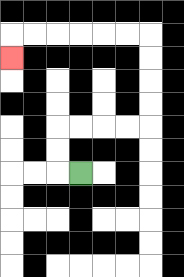{'start': '[3, 7]', 'end': '[0, 2]', 'path_directions': 'L,U,U,R,R,R,R,U,U,U,U,L,L,L,L,L,L,D', 'path_coordinates': '[[3, 7], [2, 7], [2, 6], [2, 5], [3, 5], [4, 5], [5, 5], [6, 5], [6, 4], [6, 3], [6, 2], [6, 1], [5, 1], [4, 1], [3, 1], [2, 1], [1, 1], [0, 1], [0, 2]]'}